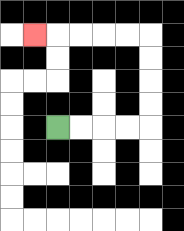{'start': '[2, 5]', 'end': '[1, 1]', 'path_directions': 'R,R,R,R,U,U,U,U,L,L,L,L,L', 'path_coordinates': '[[2, 5], [3, 5], [4, 5], [5, 5], [6, 5], [6, 4], [6, 3], [6, 2], [6, 1], [5, 1], [4, 1], [3, 1], [2, 1], [1, 1]]'}